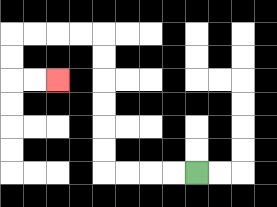{'start': '[8, 7]', 'end': '[2, 3]', 'path_directions': 'L,L,L,L,U,U,U,U,U,U,L,L,L,L,D,D,R,R', 'path_coordinates': '[[8, 7], [7, 7], [6, 7], [5, 7], [4, 7], [4, 6], [4, 5], [4, 4], [4, 3], [4, 2], [4, 1], [3, 1], [2, 1], [1, 1], [0, 1], [0, 2], [0, 3], [1, 3], [2, 3]]'}